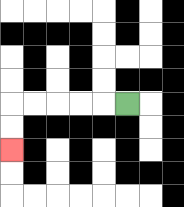{'start': '[5, 4]', 'end': '[0, 6]', 'path_directions': 'L,L,L,L,L,D,D', 'path_coordinates': '[[5, 4], [4, 4], [3, 4], [2, 4], [1, 4], [0, 4], [0, 5], [0, 6]]'}